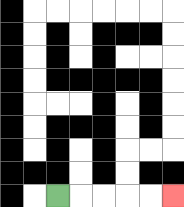{'start': '[2, 8]', 'end': '[7, 8]', 'path_directions': 'R,R,R,R,R', 'path_coordinates': '[[2, 8], [3, 8], [4, 8], [5, 8], [6, 8], [7, 8]]'}